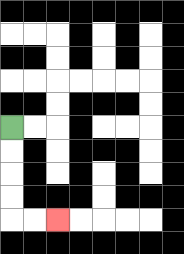{'start': '[0, 5]', 'end': '[2, 9]', 'path_directions': 'D,D,D,D,R,R', 'path_coordinates': '[[0, 5], [0, 6], [0, 7], [0, 8], [0, 9], [1, 9], [2, 9]]'}